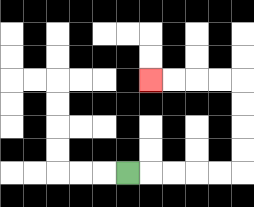{'start': '[5, 7]', 'end': '[6, 3]', 'path_directions': 'R,R,R,R,R,U,U,U,U,L,L,L,L', 'path_coordinates': '[[5, 7], [6, 7], [7, 7], [8, 7], [9, 7], [10, 7], [10, 6], [10, 5], [10, 4], [10, 3], [9, 3], [8, 3], [7, 3], [6, 3]]'}